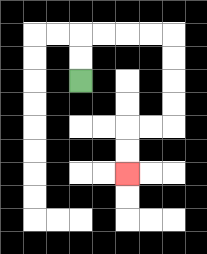{'start': '[3, 3]', 'end': '[5, 7]', 'path_directions': 'U,U,R,R,R,R,D,D,D,D,L,L,D,D', 'path_coordinates': '[[3, 3], [3, 2], [3, 1], [4, 1], [5, 1], [6, 1], [7, 1], [7, 2], [7, 3], [7, 4], [7, 5], [6, 5], [5, 5], [5, 6], [5, 7]]'}